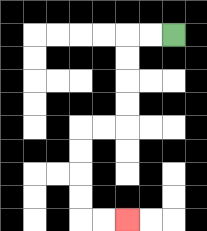{'start': '[7, 1]', 'end': '[5, 9]', 'path_directions': 'L,L,D,D,D,D,L,L,D,D,D,D,R,R', 'path_coordinates': '[[7, 1], [6, 1], [5, 1], [5, 2], [5, 3], [5, 4], [5, 5], [4, 5], [3, 5], [3, 6], [3, 7], [3, 8], [3, 9], [4, 9], [5, 9]]'}